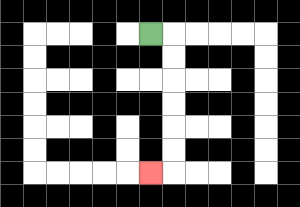{'start': '[6, 1]', 'end': '[6, 7]', 'path_directions': 'R,D,D,D,D,D,D,L', 'path_coordinates': '[[6, 1], [7, 1], [7, 2], [7, 3], [7, 4], [7, 5], [7, 6], [7, 7], [6, 7]]'}